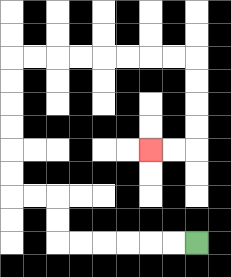{'start': '[8, 10]', 'end': '[6, 6]', 'path_directions': 'L,L,L,L,L,L,U,U,L,L,U,U,U,U,U,U,R,R,R,R,R,R,R,R,D,D,D,D,L,L', 'path_coordinates': '[[8, 10], [7, 10], [6, 10], [5, 10], [4, 10], [3, 10], [2, 10], [2, 9], [2, 8], [1, 8], [0, 8], [0, 7], [0, 6], [0, 5], [0, 4], [0, 3], [0, 2], [1, 2], [2, 2], [3, 2], [4, 2], [5, 2], [6, 2], [7, 2], [8, 2], [8, 3], [8, 4], [8, 5], [8, 6], [7, 6], [6, 6]]'}